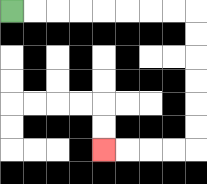{'start': '[0, 0]', 'end': '[4, 6]', 'path_directions': 'R,R,R,R,R,R,R,R,D,D,D,D,D,D,L,L,L,L', 'path_coordinates': '[[0, 0], [1, 0], [2, 0], [3, 0], [4, 0], [5, 0], [6, 0], [7, 0], [8, 0], [8, 1], [8, 2], [8, 3], [8, 4], [8, 5], [8, 6], [7, 6], [6, 6], [5, 6], [4, 6]]'}